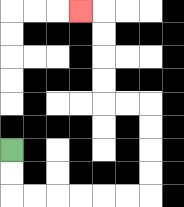{'start': '[0, 6]', 'end': '[3, 0]', 'path_directions': 'D,D,R,R,R,R,R,R,U,U,U,U,L,L,U,U,U,U,L', 'path_coordinates': '[[0, 6], [0, 7], [0, 8], [1, 8], [2, 8], [3, 8], [4, 8], [5, 8], [6, 8], [6, 7], [6, 6], [6, 5], [6, 4], [5, 4], [4, 4], [4, 3], [4, 2], [4, 1], [4, 0], [3, 0]]'}